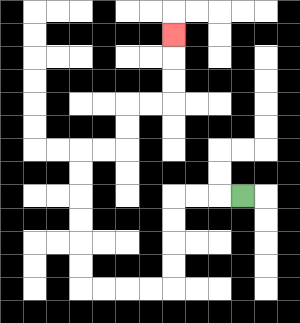{'start': '[10, 8]', 'end': '[7, 1]', 'path_directions': 'L,L,L,D,D,D,D,L,L,L,L,U,U,U,U,U,U,R,R,U,U,R,R,U,U,U', 'path_coordinates': '[[10, 8], [9, 8], [8, 8], [7, 8], [7, 9], [7, 10], [7, 11], [7, 12], [6, 12], [5, 12], [4, 12], [3, 12], [3, 11], [3, 10], [3, 9], [3, 8], [3, 7], [3, 6], [4, 6], [5, 6], [5, 5], [5, 4], [6, 4], [7, 4], [7, 3], [7, 2], [7, 1]]'}